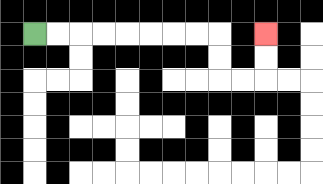{'start': '[1, 1]', 'end': '[11, 1]', 'path_directions': 'R,R,R,R,R,R,R,R,D,D,R,R,U,U', 'path_coordinates': '[[1, 1], [2, 1], [3, 1], [4, 1], [5, 1], [6, 1], [7, 1], [8, 1], [9, 1], [9, 2], [9, 3], [10, 3], [11, 3], [11, 2], [11, 1]]'}